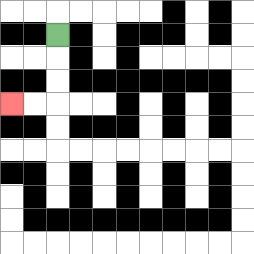{'start': '[2, 1]', 'end': '[0, 4]', 'path_directions': 'D,D,D,L,L', 'path_coordinates': '[[2, 1], [2, 2], [2, 3], [2, 4], [1, 4], [0, 4]]'}